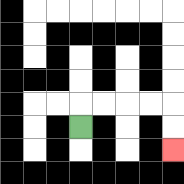{'start': '[3, 5]', 'end': '[7, 6]', 'path_directions': 'U,R,R,R,R,D,D', 'path_coordinates': '[[3, 5], [3, 4], [4, 4], [5, 4], [6, 4], [7, 4], [7, 5], [7, 6]]'}